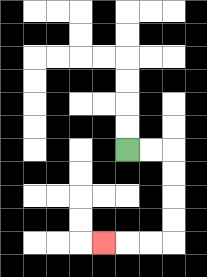{'start': '[5, 6]', 'end': '[4, 10]', 'path_directions': 'R,R,D,D,D,D,L,L,L', 'path_coordinates': '[[5, 6], [6, 6], [7, 6], [7, 7], [7, 8], [7, 9], [7, 10], [6, 10], [5, 10], [4, 10]]'}